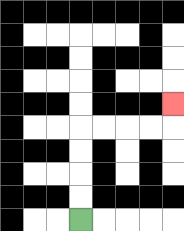{'start': '[3, 9]', 'end': '[7, 4]', 'path_directions': 'U,U,U,U,R,R,R,R,U', 'path_coordinates': '[[3, 9], [3, 8], [3, 7], [3, 6], [3, 5], [4, 5], [5, 5], [6, 5], [7, 5], [7, 4]]'}